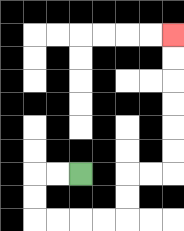{'start': '[3, 7]', 'end': '[7, 1]', 'path_directions': 'L,L,D,D,R,R,R,R,U,U,R,R,U,U,U,U,U,U', 'path_coordinates': '[[3, 7], [2, 7], [1, 7], [1, 8], [1, 9], [2, 9], [3, 9], [4, 9], [5, 9], [5, 8], [5, 7], [6, 7], [7, 7], [7, 6], [7, 5], [7, 4], [7, 3], [7, 2], [7, 1]]'}